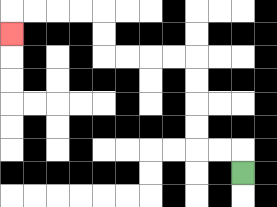{'start': '[10, 7]', 'end': '[0, 1]', 'path_directions': 'U,L,L,U,U,U,U,L,L,L,L,U,U,L,L,L,L,D', 'path_coordinates': '[[10, 7], [10, 6], [9, 6], [8, 6], [8, 5], [8, 4], [8, 3], [8, 2], [7, 2], [6, 2], [5, 2], [4, 2], [4, 1], [4, 0], [3, 0], [2, 0], [1, 0], [0, 0], [0, 1]]'}